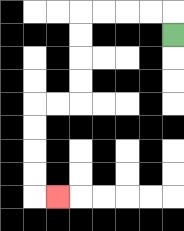{'start': '[7, 1]', 'end': '[2, 8]', 'path_directions': 'U,L,L,L,L,D,D,D,D,L,L,D,D,D,D,R', 'path_coordinates': '[[7, 1], [7, 0], [6, 0], [5, 0], [4, 0], [3, 0], [3, 1], [3, 2], [3, 3], [3, 4], [2, 4], [1, 4], [1, 5], [1, 6], [1, 7], [1, 8], [2, 8]]'}